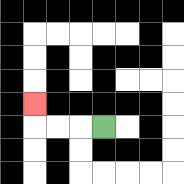{'start': '[4, 5]', 'end': '[1, 4]', 'path_directions': 'L,L,L,U', 'path_coordinates': '[[4, 5], [3, 5], [2, 5], [1, 5], [1, 4]]'}